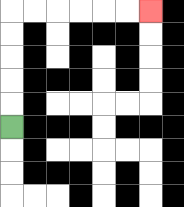{'start': '[0, 5]', 'end': '[6, 0]', 'path_directions': 'U,U,U,U,U,R,R,R,R,R,R', 'path_coordinates': '[[0, 5], [0, 4], [0, 3], [0, 2], [0, 1], [0, 0], [1, 0], [2, 0], [3, 0], [4, 0], [5, 0], [6, 0]]'}